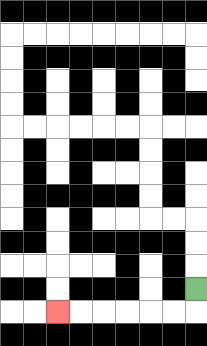{'start': '[8, 12]', 'end': '[2, 13]', 'path_directions': 'D,L,L,L,L,L,L', 'path_coordinates': '[[8, 12], [8, 13], [7, 13], [6, 13], [5, 13], [4, 13], [3, 13], [2, 13]]'}